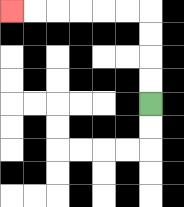{'start': '[6, 4]', 'end': '[0, 0]', 'path_directions': 'U,U,U,U,L,L,L,L,L,L', 'path_coordinates': '[[6, 4], [6, 3], [6, 2], [6, 1], [6, 0], [5, 0], [4, 0], [3, 0], [2, 0], [1, 0], [0, 0]]'}